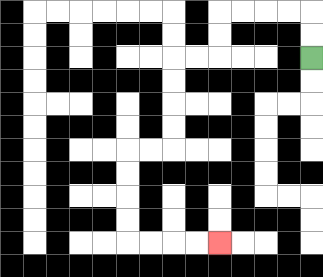{'start': '[13, 2]', 'end': '[9, 10]', 'path_directions': 'U,U,L,L,L,L,D,D,L,L,D,D,D,D,L,L,D,D,D,D,R,R,R,R', 'path_coordinates': '[[13, 2], [13, 1], [13, 0], [12, 0], [11, 0], [10, 0], [9, 0], [9, 1], [9, 2], [8, 2], [7, 2], [7, 3], [7, 4], [7, 5], [7, 6], [6, 6], [5, 6], [5, 7], [5, 8], [5, 9], [5, 10], [6, 10], [7, 10], [8, 10], [9, 10]]'}